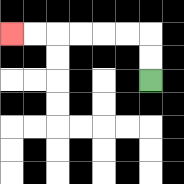{'start': '[6, 3]', 'end': '[0, 1]', 'path_directions': 'U,U,L,L,L,L,L,L', 'path_coordinates': '[[6, 3], [6, 2], [6, 1], [5, 1], [4, 1], [3, 1], [2, 1], [1, 1], [0, 1]]'}